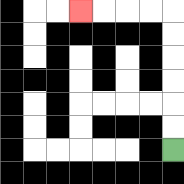{'start': '[7, 6]', 'end': '[3, 0]', 'path_directions': 'U,U,U,U,U,U,L,L,L,L', 'path_coordinates': '[[7, 6], [7, 5], [7, 4], [7, 3], [7, 2], [7, 1], [7, 0], [6, 0], [5, 0], [4, 0], [3, 0]]'}